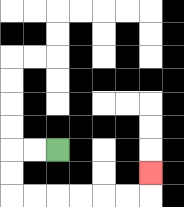{'start': '[2, 6]', 'end': '[6, 7]', 'path_directions': 'L,L,D,D,R,R,R,R,R,R,U', 'path_coordinates': '[[2, 6], [1, 6], [0, 6], [0, 7], [0, 8], [1, 8], [2, 8], [3, 8], [4, 8], [5, 8], [6, 8], [6, 7]]'}